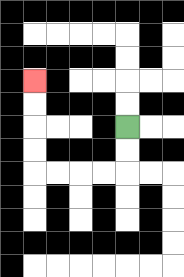{'start': '[5, 5]', 'end': '[1, 3]', 'path_directions': 'D,D,L,L,L,L,U,U,U,U', 'path_coordinates': '[[5, 5], [5, 6], [5, 7], [4, 7], [3, 7], [2, 7], [1, 7], [1, 6], [1, 5], [1, 4], [1, 3]]'}